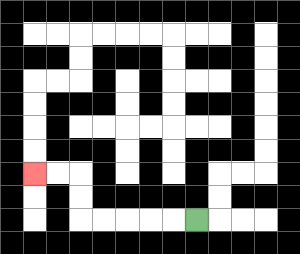{'start': '[8, 9]', 'end': '[1, 7]', 'path_directions': 'L,L,L,L,L,U,U,L,L', 'path_coordinates': '[[8, 9], [7, 9], [6, 9], [5, 9], [4, 9], [3, 9], [3, 8], [3, 7], [2, 7], [1, 7]]'}